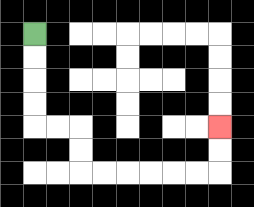{'start': '[1, 1]', 'end': '[9, 5]', 'path_directions': 'D,D,D,D,R,R,D,D,R,R,R,R,R,R,U,U', 'path_coordinates': '[[1, 1], [1, 2], [1, 3], [1, 4], [1, 5], [2, 5], [3, 5], [3, 6], [3, 7], [4, 7], [5, 7], [6, 7], [7, 7], [8, 7], [9, 7], [9, 6], [9, 5]]'}